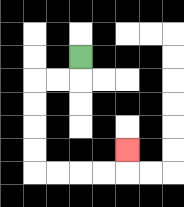{'start': '[3, 2]', 'end': '[5, 6]', 'path_directions': 'D,L,L,D,D,D,D,R,R,R,R,U', 'path_coordinates': '[[3, 2], [3, 3], [2, 3], [1, 3], [1, 4], [1, 5], [1, 6], [1, 7], [2, 7], [3, 7], [4, 7], [5, 7], [5, 6]]'}